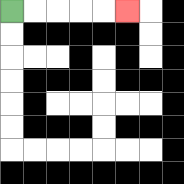{'start': '[0, 0]', 'end': '[5, 0]', 'path_directions': 'R,R,R,R,R', 'path_coordinates': '[[0, 0], [1, 0], [2, 0], [3, 0], [4, 0], [5, 0]]'}